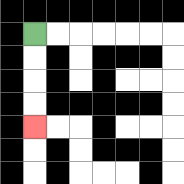{'start': '[1, 1]', 'end': '[1, 5]', 'path_directions': 'D,D,D,D', 'path_coordinates': '[[1, 1], [1, 2], [1, 3], [1, 4], [1, 5]]'}